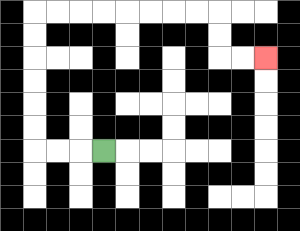{'start': '[4, 6]', 'end': '[11, 2]', 'path_directions': 'L,L,L,U,U,U,U,U,U,R,R,R,R,R,R,R,R,D,D,R,R', 'path_coordinates': '[[4, 6], [3, 6], [2, 6], [1, 6], [1, 5], [1, 4], [1, 3], [1, 2], [1, 1], [1, 0], [2, 0], [3, 0], [4, 0], [5, 0], [6, 0], [7, 0], [8, 0], [9, 0], [9, 1], [9, 2], [10, 2], [11, 2]]'}